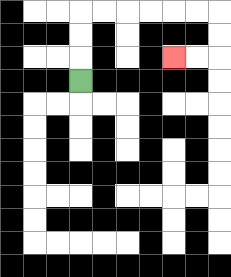{'start': '[3, 3]', 'end': '[7, 2]', 'path_directions': 'U,U,U,R,R,R,R,R,R,D,D,L,L', 'path_coordinates': '[[3, 3], [3, 2], [3, 1], [3, 0], [4, 0], [5, 0], [6, 0], [7, 0], [8, 0], [9, 0], [9, 1], [9, 2], [8, 2], [7, 2]]'}